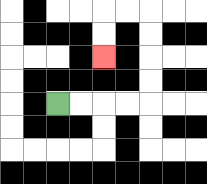{'start': '[2, 4]', 'end': '[4, 2]', 'path_directions': 'R,R,R,R,U,U,U,U,L,L,D,D', 'path_coordinates': '[[2, 4], [3, 4], [4, 4], [5, 4], [6, 4], [6, 3], [6, 2], [6, 1], [6, 0], [5, 0], [4, 0], [4, 1], [4, 2]]'}